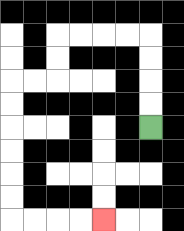{'start': '[6, 5]', 'end': '[4, 9]', 'path_directions': 'U,U,U,U,L,L,L,L,D,D,L,L,D,D,D,D,D,D,R,R,R,R', 'path_coordinates': '[[6, 5], [6, 4], [6, 3], [6, 2], [6, 1], [5, 1], [4, 1], [3, 1], [2, 1], [2, 2], [2, 3], [1, 3], [0, 3], [0, 4], [0, 5], [0, 6], [0, 7], [0, 8], [0, 9], [1, 9], [2, 9], [3, 9], [4, 9]]'}